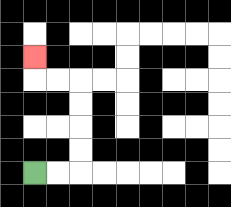{'start': '[1, 7]', 'end': '[1, 2]', 'path_directions': 'R,R,U,U,U,U,L,L,U', 'path_coordinates': '[[1, 7], [2, 7], [3, 7], [3, 6], [3, 5], [3, 4], [3, 3], [2, 3], [1, 3], [1, 2]]'}